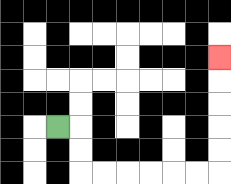{'start': '[2, 5]', 'end': '[9, 2]', 'path_directions': 'R,D,D,R,R,R,R,R,R,U,U,U,U,U', 'path_coordinates': '[[2, 5], [3, 5], [3, 6], [3, 7], [4, 7], [5, 7], [6, 7], [7, 7], [8, 7], [9, 7], [9, 6], [9, 5], [9, 4], [9, 3], [9, 2]]'}